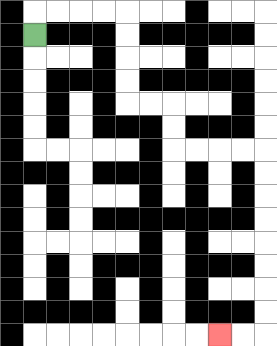{'start': '[1, 1]', 'end': '[9, 14]', 'path_directions': 'U,R,R,R,R,D,D,D,D,R,R,D,D,R,R,R,R,D,D,D,D,D,D,D,D,L,L', 'path_coordinates': '[[1, 1], [1, 0], [2, 0], [3, 0], [4, 0], [5, 0], [5, 1], [5, 2], [5, 3], [5, 4], [6, 4], [7, 4], [7, 5], [7, 6], [8, 6], [9, 6], [10, 6], [11, 6], [11, 7], [11, 8], [11, 9], [11, 10], [11, 11], [11, 12], [11, 13], [11, 14], [10, 14], [9, 14]]'}